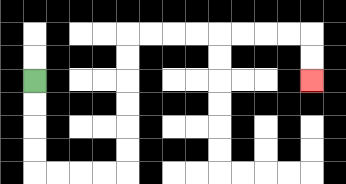{'start': '[1, 3]', 'end': '[13, 3]', 'path_directions': 'D,D,D,D,R,R,R,R,U,U,U,U,U,U,R,R,R,R,R,R,R,R,D,D', 'path_coordinates': '[[1, 3], [1, 4], [1, 5], [1, 6], [1, 7], [2, 7], [3, 7], [4, 7], [5, 7], [5, 6], [5, 5], [5, 4], [5, 3], [5, 2], [5, 1], [6, 1], [7, 1], [8, 1], [9, 1], [10, 1], [11, 1], [12, 1], [13, 1], [13, 2], [13, 3]]'}